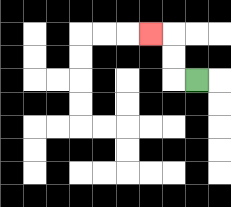{'start': '[8, 3]', 'end': '[6, 1]', 'path_directions': 'L,U,U,L', 'path_coordinates': '[[8, 3], [7, 3], [7, 2], [7, 1], [6, 1]]'}